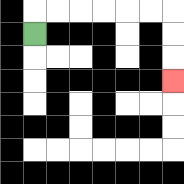{'start': '[1, 1]', 'end': '[7, 3]', 'path_directions': 'U,R,R,R,R,R,R,D,D,D', 'path_coordinates': '[[1, 1], [1, 0], [2, 0], [3, 0], [4, 0], [5, 0], [6, 0], [7, 0], [7, 1], [7, 2], [7, 3]]'}